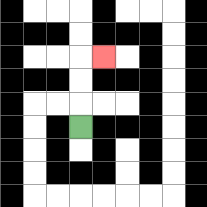{'start': '[3, 5]', 'end': '[4, 2]', 'path_directions': 'U,U,U,R', 'path_coordinates': '[[3, 5], [3, 4], [3, 3], [3, 2], [4, 2]]'}